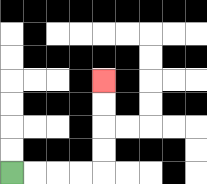{'start': '[0, 7]', 'end': '[4, 3]', 'path_directions': 'R,R,R,R,U,U,U,U', 'path_coordinates': '[[0, 7], [1, 7], [2, 7], [3, 7], [4, 7], [4, 6], [4, 5], [4, 4], [4, 3]]'}